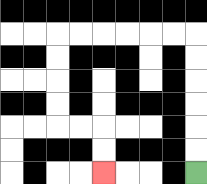{'start': '[8, 7]', 'end': '[4, 7]', 'path_directions': 'U,U,U,U,U,U,L,L,L,L,L,L,D,D,D,D,R,R,D,D', 'path_coordinates': '[[8, 7], [8, 6], [8, 5], [8, 4], [8, 3], [8, 2], [8, 1], [7, 1], [6, 1], [5, 1], [4, 1], [3, 1], [2, 1], [2, 2], [2, 3], [2, 4], [2, 5], [3, 5], [4, 5], [4, 6], [4, 7]]'}